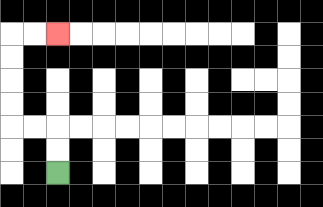{'start': '[2, 7]', 'end': '[2, 1]', 'path_directions': 'U,U,L,L,U,U,U,U,R,R', 'path_coordinates': '[[2, 7], [2, 6], [2, 5], [1, 5], [0, 5], [0, 4], [0, 3], [0, 2], [0, 1], [1, 1], [2, 1]]'}